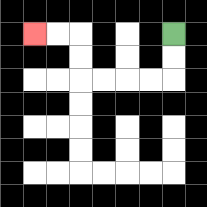{'start': '[7, 1]', 'end': '[1, 1]', 'path_directions': 'D,D,L,L,L,L,U,U,L,L', 'path_coordinates': '[[7, 1], [7, 2], [7, 3], [6, 3], [5, 3], [4, 3], [3, 3], [3, 2], [3, 1], [2, 1], [1, 1]]'}